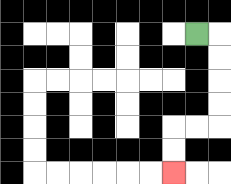{'start': '[8, 1]', 'end': '[7, 7]', 'path_directions': 'R,D,D,D,D,L,L,D,D', 'path_coordinates': '[[8, 1], [9, 1], [9, 2], [9, 3], [9, 4], [9, 5], [8, 5], [7, 5], [7, 6], [7, 7]]'}